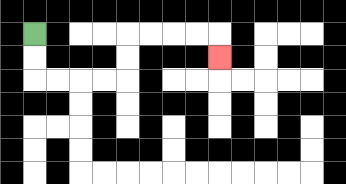{'start': '[1, 1]', 'end': '[9, 2]', 'path_directions': 'D,D,R,R,R,R,U,U,R,R,R,R,D', 'path_coordinates': '[[1, 1], [1, 2], [1, 3], [2, 3], [3, 3], [4, 3], [5, 3], [5, 2], [5, 1], [6, 1], [7, 1], [8, 1], [9, 1], [9, 2]]'}